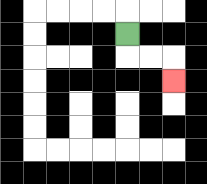{'start': '[5, 1]', 'end': '[7, 3]', 'path_directions': 'D,R,R,D', 'path_coordinates': '[[5, 1], [5, 2], [6, 2], [7, 2], [7, 3]]'}